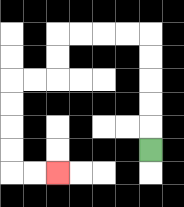{'start': '[6, 6]', 'end': '[2, 7]', 'path_directions': 'U,U,U,U,U,L,L,L,L,D,D,L,L,D,D,D,D,R,R', 'path_coordinates': '[[6, 6], [6, 5], [6, 4], [6, 3], [6, 2], [6, 1], [5, 1], [4, 1], [3, 1], [2, 1], [2, 2], [2, 3], [1, 3], [0, 3], [0, 4], [0, 5], [0, 6], [0, 7], [1, 7], [2, 7]]'}